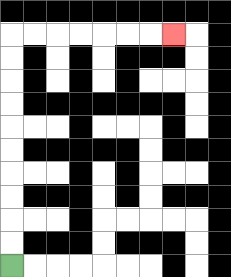{'start': '[0, 11]', 'end': '[7, 1]', 'path_directions': 'U,U,U,U,U,U,U,U,U,U,R,R,R,R,R,R,R', 'path_coordinates': '[[0, 11], [0, 10], [0, 9], [0, 8], [0, 7], [0, 6], [0, 5], [0, 4], [0, 3], [0, 2], [0, 1], [1, 1], [2, 1], [3, 1], [4, 1], [5, 1], [6, 1], [7, 1]]'}